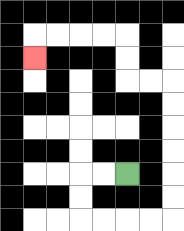{'start': '[5, 7]', 'end': '[1, 2]', 'path_directions': 'L,L,D,D,R,R,R,R,U,U,U,U,U,U,L,L,U,U,L,L,L,L,D', 'path_coordinates': '[[5, 7], [4, 7], [3, 7], [3, 8], [3, 9], [4, 9], [5, 9], [6, 9], [7, 9], [7, 8], [7, 7], [7, 6], [7, 5], [7, 4], [7, 3], [6, 3], [5, 3], [5, 2], [5, 1], [4, 1], [3, 1], [2, 1], [1, 1], [1, 2]]'}